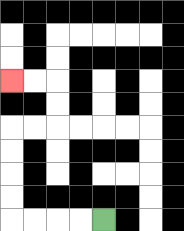{'start': '[4, 9]', 'end': '[0, 3]', 'path_directions': 'L,L,L,L,U,U,U,U,R,R,U,U,L,L', 'path_coordinates': '[[4, 9], [3, 9], [2, 9], [1, 9], [0, 9], [0, 8], [0, 7], [0, 6], [0, 5], [1, 5], [2, 5], [2, 4], [2, 3], [1, 3], [0, 3]]'}